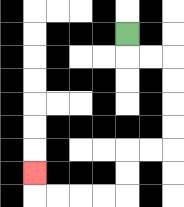{'start': '[5, 1]', 'end': '[1, 7]', 'path_directions': 'D,R,R,D,D,D,D,L,L,D,D,L,L,L,L,U', 'path_coordinates': '[[5, 1], [5, 2], [6, 2], [7, 2], [7, 3], [7, 4], [7, 5], [7, 6], [6, 6], [5, 6], [5, 7], [5, 8], [4, 8], [3, 8], [2, 8], [1, 8], [1, 7]]'}